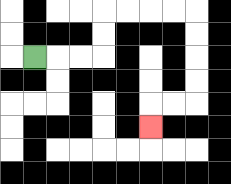{'start': '[1, 2]', 'end': '[6, 5]', 'path_directions': 'R,R,R,U,U,R,R,R,R,D,D,D,D,L,L,D', 'path_coordinates': '[[1, 2], [2, 2], [3, 2], [4, 2], [4, 1], [4, 0], [5, 0], [6, 0], [7, 0], [8, 0], [8, 1], [8, 2], [8, 3], [8, 4], [7, 4], [6, 4], [6, 5]]'}